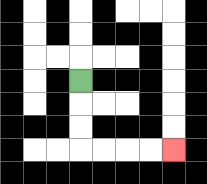{'start': '[3, 3]', 'end': '[7, 6]', 'path_directions': 'D,D,D,R,R,R,R', 'path_coordinates': '[[3, 3], [3, 4], [3, 5], [3, 6], [4, 6], [5, 6], [6, 6], [7, 6]]'}